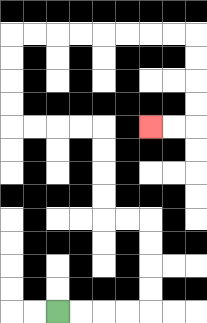{'start': '[2, 13]', 'end': '[6, 5]', 'path_directions': 'R,R,R,R,U,U,U,U,L,L,U,U,U,U,L,L,L,L,U,U,U,U,R,R,R,R,R,R,R,R,D,D,D,D,L,L', 'path_coordinates': '[[2, 13], [3, 13], [4, 13], [5, 13], [6, 13], [6, 12], [6, 11], [6, 10], [6, 9], [5, 9], [4, 9], [4, 8], [4, 7], [4, 6], [4, 5], [3, 5], [2, 5], [1, 5], [0, 5], [0, 4], [0, 3], [0, 2], [0, 1], [1, 1], [2, 1], [3, 1], [4, 1], [5, 1], [6, 1], [7, 1], [8, 1], [8, 2], [8, 3], [8, 4], [8, 5], [7, 5], [6, 5]]'}